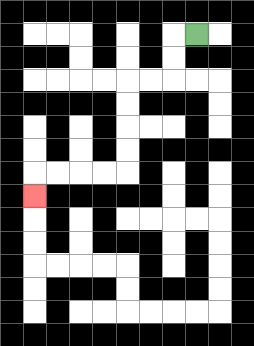{'start': '[8, 1]', 'end': '[1, 8]', 'path_directions': 'L,D,D,L,L,D,D,D,D,L,L,L,L,D', 'path_coordinates': '[[8, 1], [7, 1], [7, 2], [7, 3], [6, 3], [5, 3], [5, 4], [5, 5], [5, 6], [5, 7], [4, 7], [3, 7], [2, 7], [1, 7], [1, 8]]'}